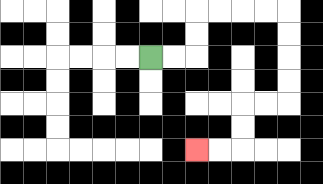{'start': '[6, 2]', 'end': '[8, 6]', 'path_directions': 'R,R,U,U,R,R,R,R,D,D,D,D,L,L,D,D,L,L', 'path_coordinates': '[[6, 2], [7, 2], [8, 2], [8, 1], [8, 0], [9, 0], [10, 0], [11, 0], [12, 0], [12, 1], [12, 2], [12, 3], [12, 4], [11, 4], [10, 4], [10, 5], [10, 6], [9, 6], [8, 6]]'}